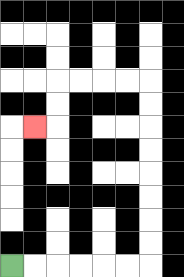{'start': '[0, 11]', 'end': '[1, 5]', 'path_directions': 'R,R,R,R,R,R,U,U,U,U,U,U,U,U,L,L,L,L,D,D,L', 'path_coordinates': '[[0, 11], [1, 11], [2, 11], [3, 11], [4, 11], [5, 11], [6, 11], [6, 10], [6, 9], [6, 8], [6, 7], [6, 6], [6, 5], [6, 4], [6, 3], [5, 3], [4, 3], [3, 3], [2, 3], [2, 4], [2, 5], [1, 5]]'}